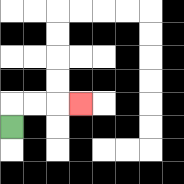{'start': '[0, 5]', 'end': '[3, 4]', 'path_directions': 'U,R,R,R', 'path_coordinates': '[[0, 5], [0, 4], [1, 4], [2, 4], [3, 4]]'}